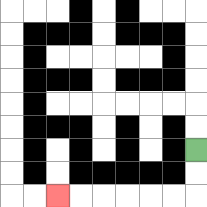{'start': '[8, 6]', 'end': '[2, 8]', 'path_directions': 'D,D,L,L,L,L,L,L', 'path_coordinates': '[[8, 6], [8, 7], [8, 8], [7, 8], [6, 8], [5, 8], [4, 8], [3, 8], [2, 8]]'}